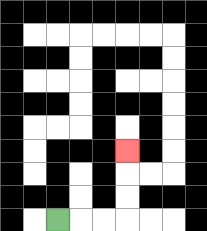{'start': '[2, 9]', 'end': '[5, 6]', 'path_directions': 'R,R,R,U,U,U', 'path_coordinates': '[[2, 9], [3, 9], [4, 9], [5, 9], [5, 8], [5, 7], [5, 6]]'}